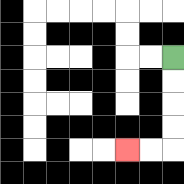{'start': '[7, 2]', 'end': '[5, 6]', 'path_directions': 'D,D,D,D,L,L', 'path_coordinates': '[[7, 2], [7, 3], [7, 4], [7, 5], [7, 6], [6, 6], [5, 6]]'}